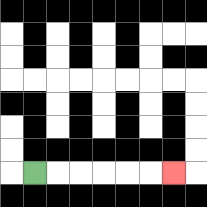{'start': '[1, 7]', 'end': '[7, 7]', 'path_directions': 'R,R,R,R,R,R', 'path_coordinates': '[[1, 7], [2, 7], [3, 7], [4, 7], [5, 7], [6, 7], [7, 7]]'}